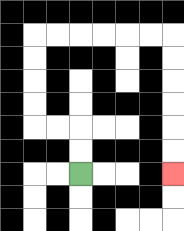{'start': '[3, 7]', 'end': '[7, 7]', 'path_directions': 'U,U,L,L,U,U,U,U,R,R,R,R,R,R,D,D,D,D,D,D', 'path_coordinates': '[[3, 7], [3, 6], [3, 5], [2, 5], [1, 5], [1, 4], [1, 3], [1, 2], [1, 1], [2, 1], [3, 1], [4, 1], [5, 1], [6, 1], [7, 1], [7, 2], [7, 3], [7, 4], [7, 5], [7, 6], [7, 7]]'}